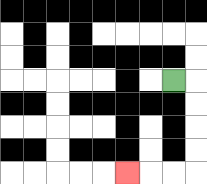{'start': '[7, 3]', 'end': '[5, 7]', 'path_directions': 'R,D,D,D,D,L,L,L', 'path_coordinates': '[[7, 3], [8, 3], [8, 4], [8, 5], [8, 6], [8, 7], [7, 7], [6, 7], [5, 7]]'}